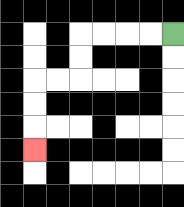{'start': '[7, 1]', 'end': '[1, 6]', 'path_directions': 'L,L,L,L,D,D,L,L,D,D,D', 'path_coordinates': '[[7, 1], [6, 1], [5, 1], [4, 1], [3, 1], [3, 2], [3, 3], [2, 3], [1, 3], [1, 4], [1, 5], [1, 6]]'}